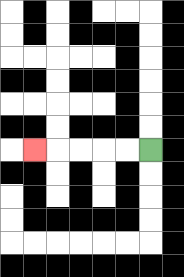{'start': '[6, 6]', 'end': '[1, 6]', 'path_directions': 'L,L,L,L,L', 'path_coordinates': '[[6, 6], [5, 6], [4, 6], [3, 6], [2, 6], [1, 6]]'}